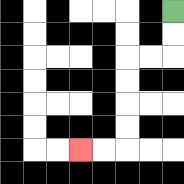{'start': '[7, 0]', 'end': '[3, 6]', 'path_directions': 'D,D,L,L,D,D,D,D,L,L', 'path_coordinates': '[[7, 0], [7, 1], [7, 2], [6, 2], [5, 2], [5, 3], [5, 4], [5, 5], [5, 6], [4, 6], [3, 6]]'}